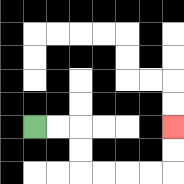{'start': '[1, 5]', 'end': '[7, 5]', 'path_directions': 'R,R,D,D,R,R,R,R,U,U', 'path_coordinates': '[[1, 5], [2, 5], [3, 5], [3, 6], [3, 7], [4, 7], [5, 7], [6, 7], [7, 7], [7, 6], [7, 5]]'}